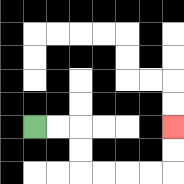{'start': '[1, 5]', 'end': '[7, 5]', 'path_directions': 'R,R,D,D,R,R,R,R,U,U', 'path_coordinates': '[[1, 5], [2, 5], [3, 5], [3, 6], [3, 7], [4, 7], [5, 7], [6, 7], [7, 7], [7, 6], [7, 5]]'}